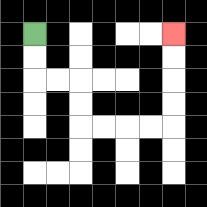{'start': '[1, 1]', 'end': '[7, 1]', 'path_directions': 'D,D,R,R,D,D,R,R,R,R,U,U,U,U', 'path_coordinates': '[[1, 1], [1, 2], [1, 3], [2, 3], [3, 3], [3, 4], [3, 5], [4, 5], [5, 5], [6, 5], [7, 5], [7, 4], [7, 3], [7, 2], [7, 1]]'}